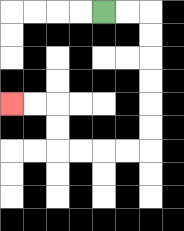{'start': '[4, 0]', 'end': '[0, 4]', 'path_directions': 'R,R,D,D,D,D,D,D,L,L,L,L,U,U,L,L', 'path_coordinates': '[[4, 0], [5, 0], [6, 0], [6, 1], [6, 2], [6, 3], [6, 4], [6, 5], [6, 6], [5, 6], [4, 6], [3, 6], [2, 6], [2, 5], [2, 4], [1, 4], [0, 4]]'}